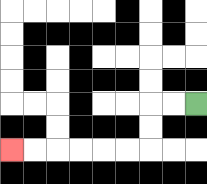{'start': '[8, 4]', 'end': '[0, 6]', 'path_directions': 'L,L,D,D,L,L,L,L,L,L', 'path_coordinates': '[[8, 4], [7, 4], [6, 4], [6, 5], [6, 6], [5, 6], [4, 6], [3, 6], [2, 6], [1, 6], [0, 6]]'}